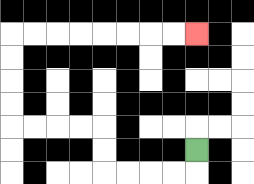{'start': '[8, 6]', 'end': '[8, 1]', 'path_directions': 'D,L,L,L,L,U,U,L,L,L,L,U,U,U,U,R,R,R,R,R,R,R,R', 'path_coordinates': '[[8, 6], [8, 7], [7, 7], [6, 7], [5, 7], [4, 7], [4, 6], [4, 5], [3, 5], [2, 5], [1, 5], [0, 5], [0, 4], [0, 3], [0, 2], [0, 1], [1, 1], [2, 1], [3, 1], [4, 1], [5, 1], [6, 1], [7, 1], [8, 1]]'}